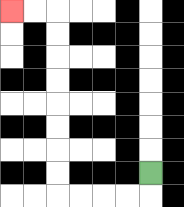{'start': '[6, 7]', 'end': '[0, 0]', 'path_directions': 'D,L,L,L,L,U,U,U,U,U,U,U,U,L,L', 'path_coordinates': '[[6, 7], [6, 8], [5, 8], [4, 8], [3, 8], [2, 8], [2, 7], [2, 6], [2, 5], [2, 4], [2, 3], [2, 2], [2, 1], [2, 0], [1, 0], [0, 0]]'}